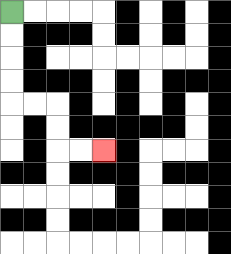{'start': '[0, 0]', 'end': '[4, 6]', 'path_directions': 'D,D,D,D,R,R,D,D,R,R', 'path_coordinates': '[[0, 0], [0, 1], [0, 2], [0, 3], [0, 4], [1, 4], [2, 4], [2, 5], [2, 6], [3, 6], [4, 6]]'}